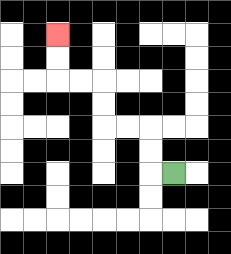{'start': '[7, 7]', 'end': '[2, 1]', 'path_directions': 'L,U,U,L,L,U,U,L,L,U,U', 'path_coordinates': '[[7, 7], [6, 7], [6, 6], [6, 5], [5, 5], [4, 5], [4, 4], [4, 3], [3, 3], [2, 3], [2, 2], [2, 1]]'}